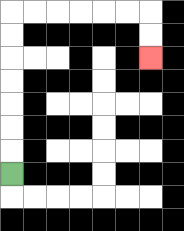{'start': '[0, 7]', 'end': '[6, 2]', 'path_directions': 'U,U,U,U,U,U,U,R,R,R,R,R,R,D,D', 'path_coordinates': '[[0, 7], [0, 6], [0, 5], [0, 4], [0, 3], [0, 2], [0, 1], [0, 0], [1, 0], [2, 0], [3, 0], [4, 0], [5, 0], [6, 0], [6, 1], [6, 2]]'}